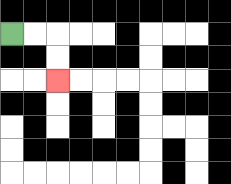{'start': '[0, 1]', 'end': '[2, 3]', 'path_directions': 'R,R,D,D', 'path_coordinates': '[[0, 1], [1, 1], [2, 1], [2, 2], [2, 3]]'}